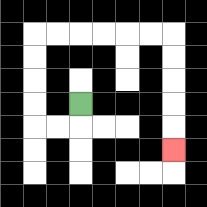{'start': '[3, 4]', 'end': '[7, 6]', 'path_directions': 'D,L,L,U,U,U,U,R,R,R,R,R,R,D,D,D,D,D', 'path_coordinates': '[[3, 4], [3, 5], [2, 5], [1, 5], [1, 4], [1, 3], [1, 2], [1, 1], [2, 1], [3, 1], [4, 1], [5, 1], [6, 1], [7, 1], [7, 2], [7, 3], [7, 4], [7, 5], [7, 6]]'}